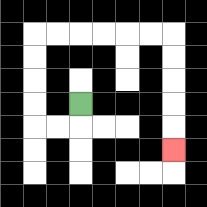{'start': '[3, 4]', 'end': '[7, 6]', 'path_directions': 'D,L,L,U,U,U,U,R,R,R,R,R,R,D,D,D,D,D', 'path_coordinates': '[[3, 4], [3, 5], [2, 5], [1, 5], [1, 4], [1, 3], [1, 2], [1, 1], [2, 1], [3, 1], [4, 1], [5, 1], [6, 1], [7, 1], [7, 2], [7, 3], [7, 4], [7, 5], [7, 6]]'}